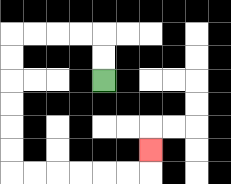{'start': '[4, 3]', 'end': '[6, 6]', 'path_directions': 'U,U,L,L,L,L,D,D,D,D,D,D,R,R,R,R,R,R,U', 'path_coordinates': '[[4, 3], [4, 2], [4, 1], [3, 1], [2, 1], [1, 1], [0, 1], [0, 2], [0, 3], [0, 4], [0, 5], [0, 6], [0, 7], [1, 7], [2, 7], [3, 7], [4, 7], [5, 7], [6, 7], [6, 6]]'}